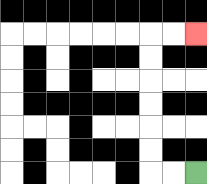{'start': '[8, 7]', 'end': '[8, 1]', 'path_directions': 'L,L,U,U,U,U,U,U,R,R', 'path_coordinates': '[[8, 7], [7, 7], [6, 7], [6, 6], [6, 5], [6, 4], [6, 3], [6, 2], [6, 1], [7, 1], [8, 1]]'}